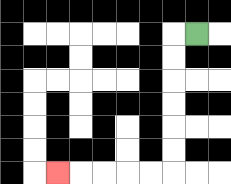{'start': '[8, 1]', 'end': '[2, 7]', 'path_directions': 'L,D,D,D,D,D,D,L,L,L,L,L', 'path_coordinates': '[[8, 1], [7, 1], [7, 2], [7, 3], [7, 4], [7, 5], [7, 6], [7, 7], [6, 7], [5, 7], [4, 7], [3, 7], [2, 7]]'}